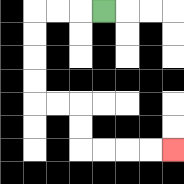{'start': '[4, 0]', 'end': '[7, 6]', 'path_directions': 'L,L,L,D,D,D,D,R,R,D,D,R,R,R,R', 'path_coordinates': '[[4, 0], [3, 0], [2, 0], [1, 0], [1, 1], [1, 2], [1, 3], [1, 4], [2, 4], [3, 4], [3, 5], [3, 6], [4, 6], [5, 6], [6, 6], [7, 6]]'}